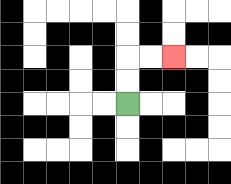{'start': '[5, 4]', 'end': '[7, 2]', 'path_directions': 'U,U,R,R', 'path_coordinates': '[[5, 4], [5, 3], [5, 2], [6, 2], [7, 2]]'}